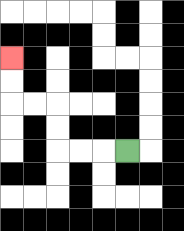{'start': '[5, 6]', 'end': '[0, 2]', 'path_directions': 'L,L,L,U,U,L,L,U,U', 'path_coordinates': '[[5, 6], [4, 6], [3, 6], [2, 6], [2, 5], [2, 4], [1, 4], [0, 4], [0, 3], [0, 2]]'}